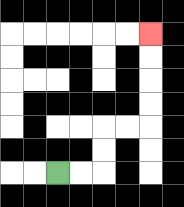{'start': '[2, 7]', 'end': '[6, 1]', 'path_directions': 'R,R,U,U,R,R,U,U,U,U', 'path_coordinates': '[[2, 7], [3, 7], [4, 7], [4, 6], [4, 5], [5, 5], [6, 5], [6, 4], [6, 3], [6, 2], [6, 1]]'}